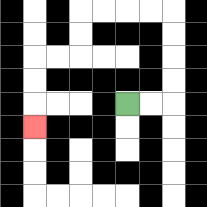{'start': '[5, 4]', 'end': '[1, 5]', 'path_directions': 'R,R,U,U,U,U,L,L,L,L,D,D,L,L,D,D,D', 'path_coordinates': '[[5, 4], [6, 4], [7, 4], [7, 3], [7, 2], [7, 1], [7, 0], [6, 0], [5, 0], [4, 0], [3, 0], [3, 1], [3, 2], [2, 2], [1, 2], [1, 3], [1, 4], [1, 5]]'}